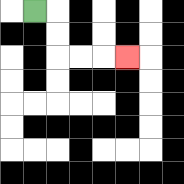{'start': '[1, 0]', 'end': '[5, 2]', 'path_directions': 'R,D,D,R,R,R', 'path_coordinates': '[[1, 0], [2, 0], [2, 1], [2, 2], [3, 2], [4, 2], [5, 2]]'}